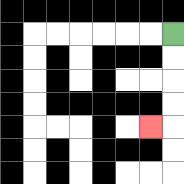{'start': '[7, 1]', 'end': '[6, 5]', 'path_directions': 'D,D,D,D,L', 'path_coordinates': '[[7, 1], [7, 2], [7, 3], [7, 4], [7, 5], [6, 5]]'}